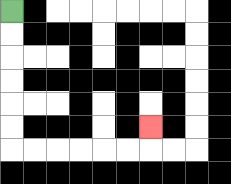{'start': '[0, 0]', 'end': '[6, 5]', 'path_directions': 'D,D,D,D,D,D,R,R,R,R,R,R,U', 'path_coordinates': '[[0, 0], [0, 1], [0, 2], [0, 3], [0, 4], [0, 5], [0, 6], [1, 6], [2, 6], [3, 6], [4, 6], [5, 6], [6, 6], [6, 5]]'}